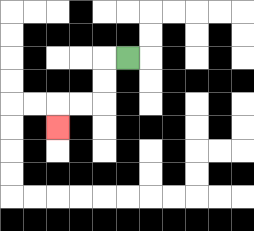{'start': '[5, 2]', 'end': '[2, 5]', 'path_directions': 'L,D,D,L,L,D', 'path_coordinates': '[[5, 2], [4, 2], [4, 3], [4, 4], [3, 4], [2, 4], [2, 5]]'}